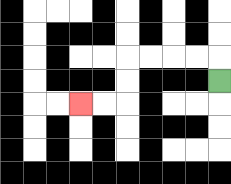{'start': '[9, 3]', 'end': '[3, 4]', 'path_directions': 'U,L,L,L,L,D,D,L,L', 'path_coordinates': '[[9, 3], [9, 2], [8, 2], [7, 2], [6, 2], [5, 2], [5, 3], [5, 4], [4, 4], [3, 4]]'}